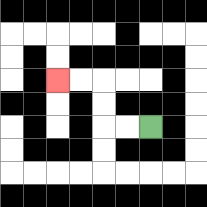{'start': '[6, 5]', 'end': '[2, 3]', 'path_directions': 'L,L,U,U,L,L', 'path_coordinates': '[[6, 5], [5, 5], [4, 5], [4, 4], [4, 3], [3, 3], [2, 3]]'}